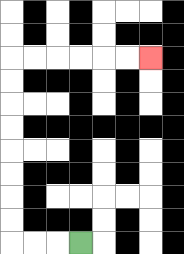{'start': '[3, 10]', 'end': '[6, 2]', 'path_directions': 'L,L,L,U,U,U,U,U,U,U,U,R,R,R,R,R,R', 'path_coordinates': '[[3, 10], [2, 10], [1, 10], [0, 10], [0, 9], [0, 8], [0, 7], [0, 6], [0, 5], [0, 4], [0, 3], [0, 2], [1, 2], [2, 2], [3, 2], [4, 2], [5, 2], [6, 2]]'}